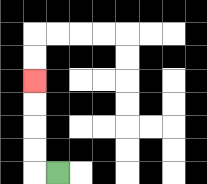{'start': '[2, 7]', 'end': '[1, 3]', 'path_directions': 'L,U,U,U,U', 'path_coordinates': '[[2, 7], [1, 7], [1, 6], [1, 5], [1, 4], [1, 3]]'}